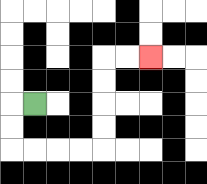{'start': '[1, 4]', 'end': '[6, 2]', 'path_directions': 'L,D,D,R,R,R,R,U,U,U,U,R,R', 'path_coordinates': '[[1, 4], [0, 4], [0, 5], [0, 6], [1, 6], [2, 6], [3, 6], [4, 6], [4, 5], [4, 4], [4, 3], [4, 2], [5, 2], [6, 2]]'}